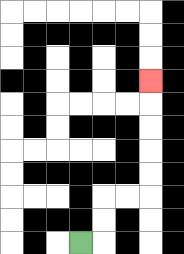{'start': '[3, 10]', 'end': '[6, 3]', 'path_directions': 'R,U,U,R,R,U,U,U,U,U', 'path_coordinates': '[[3, 10], [4, 10], [4, 9], [4, 8], [5, 8], [6, 8], [6, 7], [6, 6], [6, 5], [6, 4], [6, 3]]'}